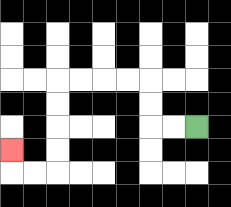{'start': '[8, 5]', 'end': '[0, 6]', 'path_directions': 'L,L,U,U,L,L,L,L,D,D,D,D,L,L,U', 'path_coordinates': '[[8, 5], [7, 5], [6, 5], [6, 4], [6, 3], [5, 3], [4, 3], [3, 3], [2, 3], [2, 4], [2, 5], [2, 6], [2, 7], [1, 7], [0, 7], [0, 6]]'}